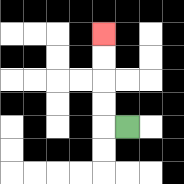{'start': '[5, 5]', 'end': '[4, 1]', 'path_directions': 'L,U,U,U,U', 'path_coordinates': '[[5, 5], [4, 5], [4, 4], [4, 3], [4, 2], [4, 1]]'}